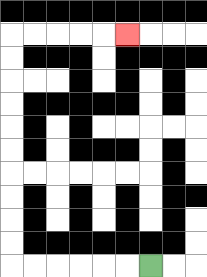{'start': '[6, 11]', 'end': '[5, 1]', 'path_directions': 'L,L,L,L,L,L,U,U,U,U,U,U,U,U,U,U,R,R,R,R,R', 'path_coordinates': '[[6, 11], [5, 11], [4, 11], [3, 11], [2, 11], [1, 11], [0, 11], [0, 10], [0, 9], [0, 8], [0, 7], [0, 6], [0, 5], [0, 4], [0, 3], [0, 2], [0, 1], [1, 1], [2, 1], [3, 1], [4, 1], [5, 1]]'}